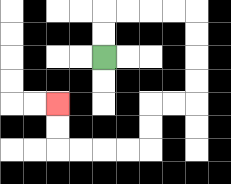{'start': '[4, 2]', 'end': '[2, 4]', 'path_directions': 'U,U,R,R,R,R,D,D,D,D,L,L,D,D,L,L,L,L,U,U', 'path_coordinates': '[[4, 2], [4, 1], [4, 0], [5, 0], [6, 0], [7, 0], [8, 0], [8, 1], [8, 2], [8, 3], [8, 4], [7, 4], [6, 4], [6, 5], [6, 6], [5, 6], [4, 6], [3, 6], [2, 6], [2, 5], [2, 4]]'}